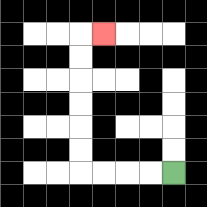{'start': '[7, 7]', 'end': '[4, 1]', 'path_directions': 'L,L,L,L,U,U,U,U,U,U,R', 'path_coordinates': '[[7, 7], [6, 7], [5, 7], [4, 7], [3, 7], [3, 6], [3, 5], [3, 4], [3, 3], [3, 2], [3, 1], [4, 1]]'}